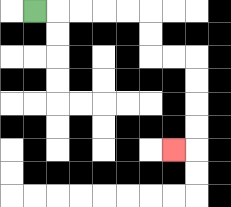{'start': '[1, 0]', 'end': '[7, 6]', 'path_directions': 'R,R,R,R,R,D,D,R,R,D,D,D,D,L', 'path_coordinates': '[[1, 0], [2, 0], [3, 0], [4, 0], [5, 0], [6, 0], [6, 1], [6, 2], [7, 2], [8, 2], [8, 3], [8, 4], [8, 5], [8, 6], [7, 6]]'}